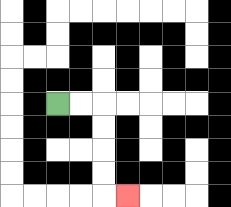{'start': '[2, 4]', 'end': '[5, 8]', 'path_directions': 'R,R,D,D,D,D,R', 'path_coordinates': '[[2, 4], [3, 4], [4, 4], [4, 5], [4, 6], [4, 7], [4, 8], [5, 8]]'}